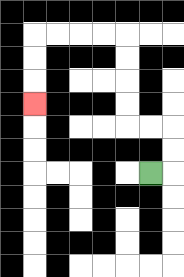{'start': '[6, 7]', 'end': '[1, 4]', 'path_directions': 'R,U,U,L,L,U,U,U,U,L,L,L,L,D,D,D', 'path_coordinates': '[[6, 7], [7, 7], [7, 6], [7, 5], [6, 5], [5, 5], [5, 4], [5, 3], [5, 2], [5, 1], [4, 1], [3, 1], [2, 1], [1, 1], [1, 2], [1, 3], [1, 4]]'}